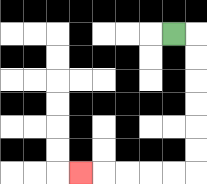{'start': '[7, 1]', 'end': '[3, 7]', 'path_directions': 'R,D,D,D,D,D,D,L,L,L,L,L', 'path_coordinates': '[[7, 1], [8, 1], [8, 2], [8, 3], [8, 4], [8, 5], [8, 6], [8, 7], [7, 7], [6, 7], [5, 7], [4, 7], [3, 7]]'}